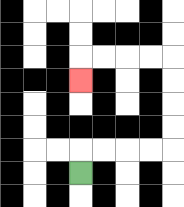{'start': '[3, 7]', 'end': '[3, 3]', 'path_directions': 'U,R,R,R,R,U,U,U,U,L,L,L,L,D', 'path_coordinates': '[[3, 7], [3, 6], [4, 6], [5, 6], [6, 6], [7, 6], [7, 5], [7, 4], [7, 3], [7, 2], [6, 2], [5, 2], [4, 2], [3, 2], [3, 3]]'}